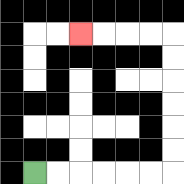{'start': '[1, 7]', 'end': '[3, 1]', 'path_directions': 'R,R,R,R,R,R,U,U,U,U,U,U,L,L,L,L', 'path_coordinates': '[[1, 7], [2, 7], [3, 7], [4, 7], [5, 7], [6, 7], [7, 7], [7, 6], [7, 5], [7, 4], [7, 3], [7, 2], [7, 1], [6, 1], [5, 1], [4, 1], [3, 1]]'}